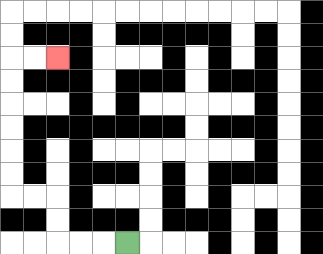{'start': '[5, 10]', 'end': '[2, 2]', 'path_directions': 'L,L,L,U,U,L,L,U,U,U,U,U,U,R,R', 'path_coordinates': '[[5, 10], [4, 10], [3, 10], [2, 10], [2, 9], [2, 8], [1, 8], [0, 8], [0, 7], [0, 6], [0, 5], [0, 4], [0, 3], [0, 2], [1, 2], [2, 2]]'}